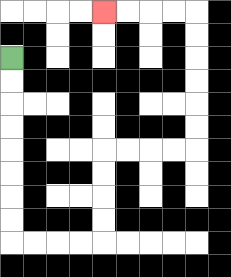{'start': '[0, 2]', 'end': '[4, 0]', 'path_directions': 'D,D,D,D,D,D,D,D,R,R,R,R,U,U,U,U,R,R,R,R,U,U,U,U,U,U,L,L,L,L', 'path_coordinates': '[[0, 2], [0, 3], [0, 4], [0, 5], [0, 6], [0, 7], [0, 8], [0, 9], [0, 10], [1, 10], [2, 10], [3, 10], [4, 10], [4, 9], [4, 8], [4, 7], [4, 6], [5, 6], [6, 6], [7, 6], [8, 6], [8, 5], [8, 4], [8, 3], [8, 2], [8, 1], [8, 0], [7, 0], [6, 0], [5, 0], [4, 0]]'}